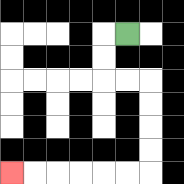{'start': '[5, 1]', 'end': '[0, 7]', 'path_directions': 'L,D,D,R,R,D,D,D,D,L,L,L,L,L,L', 'path_coordinates': '[[5, 1], [4, 1], [4, 2], [4, 3], [5, 3], [6, 3], [6, 4], [6, 5], [6, 6], [6, 7], [5, 7], [4, 7], [3, 7], [2, 7], [1, 7], [0, 7]]'}